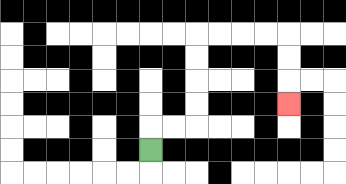{'start': '[6, 6]', 'end': '[12, 4]', 'path_directions': 'U,R,R,U,U,U,U,R,R,R,R,D,D,D', 'path_coordinates': '[[6, 6], [6, 5], [7, 5], [8, 5], [8, 4], [8, 3], [8, 2], [8, 1], [9, 1], [10, 1], [11, 1], [12, 1], [12, 2], [12, 3], [12, 4]]'}